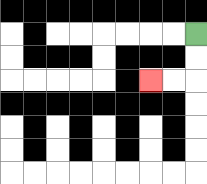{'start': '[8, 1]', 'end': '[6, 3]', 'path_directions': 'D,D,L,L', 'path_coordinates': '[[8, 1], [8, 2], [8, 3], [7, 3], [6, 3]]'}